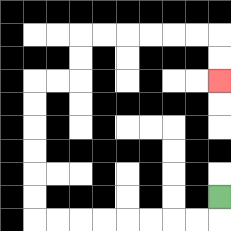{'start': '[9, 8]', 'end': '[9, 3]', 'path_directions': 'D,L,L,L,L,L,L,L,L,U,U,U,U,U,U,R,R,U,U,R,R,R,R,R,R,D,D', 'path_coordinates': '[[9, 8], [9, 9], [8, 9], [7, 9], [6, 9], [5, 9], [4, 9], [3, 9], [2, 9], [1, 9], [1, 8], [1, 7], [1, 6], [1, 5], [1, 4], [1, 3], [2, 3], [3, 3], [3, 2], [3, 1], [4, 1], [5, 1], [6, 1], [7, 1], [8, 1], [9, 1], [9, 2], [9, 3]]'}